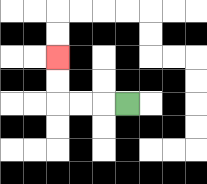{'start': '[5, 4]', 'end': '[2, 2]', 'path_directions': 'L,L,L,U,U', 'path_coordinates': '[[5, 4], [4, 4], [3, 4], [2, 4], [2, 3], [2, 2]]'}